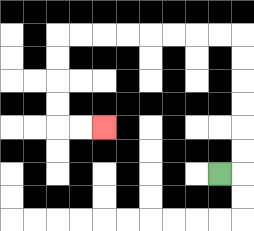{'start': '[9, 7]', 'end': '[4, 5]', 'path_directions': 'R,U,U,U,U,U,U,L,L,L,L,L,L,L,L,D,D,D,D,R,R', 'path_coordinates': '[[9, 7], [10, 7], [10, 6], [10, 5], [10, 4], [10, 3], [10, 2], [10, 1], [9, 1], [8, 1], [7, 1], [6, 1], [5, 1], [4, 1], [3, 1], [2, 1], [2, 2], [2, 3], [2, 4], [2, 5], [3, 5], [4, 5]]'}